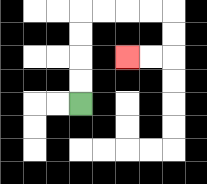{'start': '[3, 4]', 'end': '[5, 2]', 'path_directions': 'U,U,U,U,R,R,R,R,D,D,L,L', 'path_coordinates': '[[3, 4], [3, 3], [3, 2], [3, 1], [3, 0], [4, 0], [5, 0], [6, 0], [7, 0], [7, 1], [7, 2], [6, 2], [5, 2]]'}